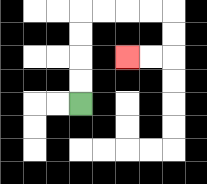{'start': '[3, 4]', 'end': '[5, 2]', 'path_directions': 'U,U,U,U,R,R,R,R,D,D,L,L', 'path_coordinates': '[[3, 4], [3, 3], [3, 2], [3, 1], [3, 0], [4, 0], [5, 0], [6, 0], [7, 0], [7, 1], [7, 2], [6, 2], [5, 2]]'}